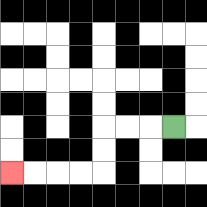{'start': '[7, 5]', 'end': '[0, 7]', 'path_directions': 'L,L,L,D,D,L,L,L,L', 'path_coordinates': '[[7, 5], [6, 5], [5, 5], [4, 5], [4, 6], [4, 7], [3, 7], [2, 7], [1, 7], [0, 7]]'}